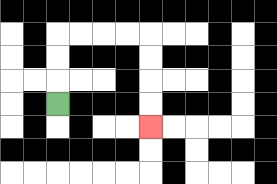{'start': '[2, 4]', 'end': '[6, 5]', 'path_directions': 'U,U,U,R,R,R,R,D,D,D,D', 'path_coordinates': '[[2, 4], [2, 3], [2, 2], [2, 1], [3, 1], [4, 1], [5, 1], [6, 1], [6, 2], [6, 3], [6, 4], [6, 5]]'}